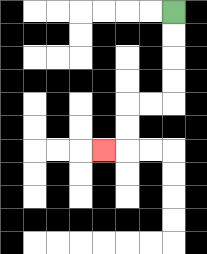{'start': '[7, 0]', 'end': '[4, 6]', 'path_directions': 'D,D,D,D,L,L,D,D,L', 'path_coordinates': '[[7, 0], [7, 1], [7, 2], [7, 3], [7, 4], [6, 4], [5, 4], [5, 5], [5, 6], [4, 6]]'}